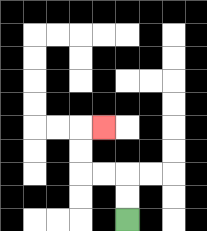{'start': '[5, 9]', 'end': '[4, 5]', 'path_directions': 'U,U,L,L,U,U,R', 'path_coordinates': '[[5, 9], [5, 8], [5, 7], [4, 7], [3, 7], [3, 6], [3, 5], [4, 5]]'}